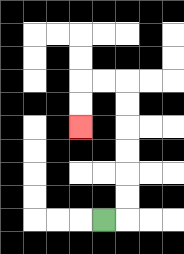{'start': '[4, 9]', 'end': '[3, 5]', 'path_directions': 'R,U,U,U,U,U,U,L,L,D,D', 'path_coordinates': '[[4, 9], [5, 9], [5, 8], [5, 7], [5, 6], [5, 5], [5, 4], [5, 3], [4, 3], [3, 3], [3, 4], [3, 5]]'}